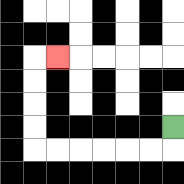{'start': '[7, 5]', 'end': '[2, 2]', 'path_directions': 'D,L,L,L,L,L,L,U,U,U,U,R', 'path_coordinates': '[[7, 5], [7, 6], [6, 6], [5, 6], [4, 6], [3, 6], [2, 6], [1, 6], [1, 5], [1, 4], [1, 3], [1, 2], [2, 2]]'}